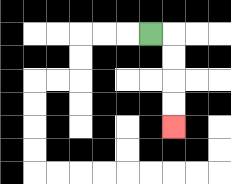{'start': '[6, 1]', 'end': '[7, 5]', 'path_directions': 'R,D,D,D,D', 'path_coordinates': '[[6, 1], [7, 1], [7, 2], [7, 3], [7, 4], [7, 5]]'}